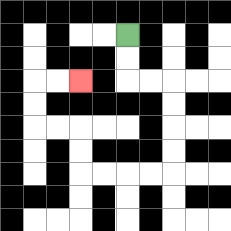{'start': '[5, 1]', 'end': '[3, 3]', 'path_directions': 'D,D,R,R,D,D,D,D,L,L,L,L,U,U,L,L,U,U,R,R', 'path_coordinates': '[[5, 1], [5, 2], [5, 3], [6, 3], [7, 3], [7, 4], [7, 5], [7, 6], [7, 7], [6, 7], [5, 7], [4, 7], [3, 7], [3, 6], [3, 5], [2, 5], [1, 5], [1, 4], [1, 3], [2, 3], [3, 3]]'}